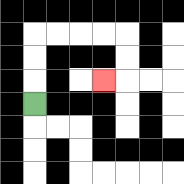{'start': '[1, 4]', 'end': '[4, 3]', 'path_directions': 'U,U,U,R,R,R,R,D,D,L', 'path_coordinates': '[[1, 4], [1, 3], [1, 2], [1, 1], [2, 1], [3, 1], [4, 1], [5, 1], [5, 2], [5, 3], [4, 3]]'}